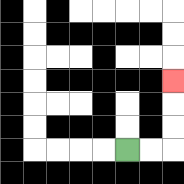{'start': '[5, 6]', 'end': '[7, 3]', 'path_directions': 'R,R,U,U,U', 'path_coordinates': '[[5, 6], [6, 6], [7, 6], [7, 5], [7, 4], [7, 3]]'}